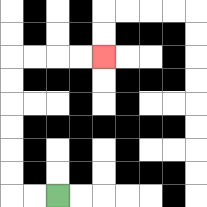{'start': '[2, 8]', 'end': '[4, 2]', 'path_directions': 'L,L,U,U,U,U,U,U,R,R,R,R', 'path_coordinates': '[[2, 8], [1, 8], [0, 8], [0, 7], [0, 6], [0, 5], [0, 4], [0, 3], [0, 2], [1, 2], [2, 2], [3, 2], [4, 2]]'}